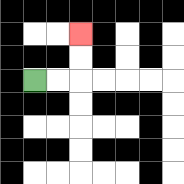{'start': '[1, 3]', 'end': '[3, 1]', 'path_directions': 'R,R,U,U', 'path_coordinates': '[[1, 3], [2, 3], [3, 3], [3, 2], [3, 1]]'}